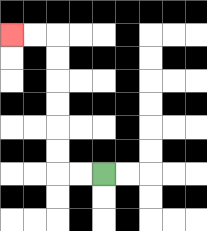{'start': '[4, 7]', 'end': '[0, 1]', 'path_directions': 'L,L,U,U,U,U,U,U,L,L', 'path_coordinates': '[[4, 7], [3, 7], [2, 7], [2, 6], [2, 5], [2, 4], [2, 3], [2, 2], [2, 1], [1, 1], [0, 1]]'}